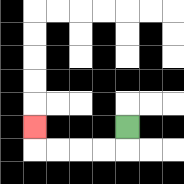{'start': '[5, 5]', 'end': '[1, 5]', 'path_directions': 'D,L,L,L,L,U', 'path_coordinates': '[[5, 5], [5, 6], [4, 6], [3, 6], [2, 6], [1, 6], [1, 5]]'}